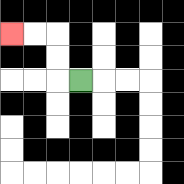{'start': '[3, 3]', 'end': '[0, 1]', 'path_directions': 'L,U,U,L,L', 'path_coordinates': '[[3, 3], [2, 3], [2, 2], [2, 1], [1, 1], [0, 1]]'}